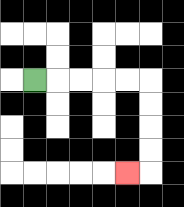{'start': '[1, 3]', 'end': '[5, 7]', 'path_directions': 'R,R,R,R,R,D,D,D,D,L', 'path_coordinates': '[[1, 3], [2, 3], [3, 3], [4, 3], [5, 3], [6, 3], [6, 4], [6, 5], [6, 6], [6, 7], [5, 7]]'}